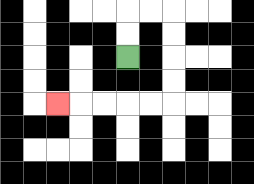{'start': '[5, 2]', 'end': '[2, 4]', 'path_directions': 'U,U,R,R,D,D,D,D,L,L,L,L,L', 'path_coordinates': '[[5, 2], [5, 1], [5, 0], [6, 0], [7, 0], [7, 1], [7, 2], [7, 3], [7, 4], [6, 4], [5, 4], [4, 4], [3, 4], [2, 4]]'}